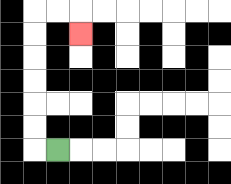{'start': '[2, 6]', 'end': '[3, 1]', 'path_directions': 'L,U,U,U,U,U,U,R,R,D', 'path_coordinates': '[[2, 6], [1, 6], [1, 5], [1, 4], [1, 3], [1, 2], [1, 1], [1, 0], [2, 0], [3, 0], [3, 1]]'}